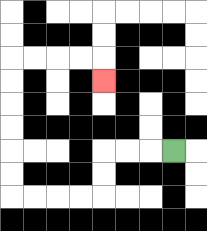{'start': '[7, 6]', 'end': '[4, 3]', 'path_directions': 'L,L,L,D,D,L,L,L,L,U,U,U,U,U,U,R,R,R,R,D', 'path_coordinates': '[[7, 6], [6, 6], [5, 6], [4, 6], [4, 7], [4, 8], [3, 8], [2, 8], [1, 8], [0, 8], [0, 7], [0, 6], [0, 5], [0, 4], [0, 3], [0, 2], [1, 2], [2, 2], [3, 2], [4, 2], [4, 3]]'}